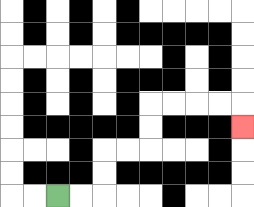{'start': '[2, 8]', 'end': '[10, 5]', 'path_directions': 'R,R,U,U,R,R,U,U,R,R,R,R,D', 'path_coordinates': '[[2, 8], [3, 8], [4, 8], [4, 7], [4, 6], [5, 6], [6, 6], [6, 5], [6, 4], [7, 4], [8, 4], [9, 4], [10, 4], [10, 5]]'}